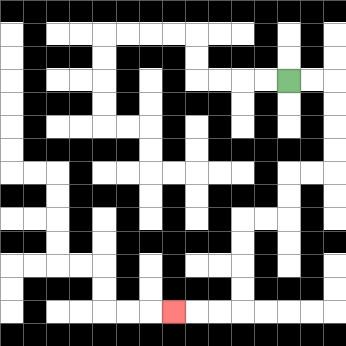{'start': '[12, 3]', 'end': '[7, 13]', 'path_directions': 'R,R,D,D,D,D,L,L,D,D,L,L,D,D,D,D,L,L,L', 'path_coordinates': '[[12, 3], [13, 3], [14, 3], [14, 4], [14, 5], [14, 6], [14, 7], [13, 7], [12, 7], [12, 8], [12, 9], [11, 9], [10, 9], [10, 10], [10, 11], [10, 12], [10, 13], [9, 13], [8, 13], [7, 13]]'}